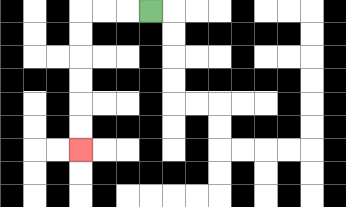{'start': '[6, 0]', 'end': '[3, 6]', 'path_directions': 'L,L,L,D,D,D,D,D,D', 'path_coordinates': '[[6, 0], [5, 0], [4, 0], [3, 0], [3, 1], [3, 2], [3, 3], [3, 4], [3, 5], [3, 6]]'}